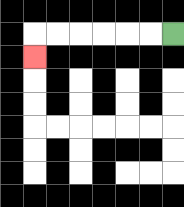{'start': '[7, 1]', 'end': '[1, 2]', 'path_directions': 'L,L,L,L,L,L,D', 'path_coordinates': '[[7, 1], [6, 1], [5, 1], [4, 1], [3, 1], [2, 1], [1, 1], [1, 2]]'}